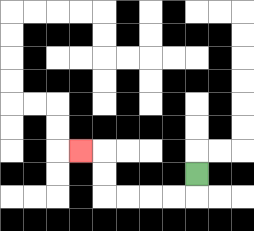{'start': '[8, 7]', 'end': '[3, 6]', 'path_directions': 'D,L,L,L,L,U,U,L', 'path_coordinates': '[[8, 7], [8, 8], [7, 8], [6, 8], [5, 8], [4, 8], [4, 7], [4, 6], [3, 6]]'}